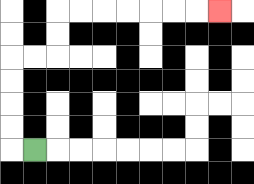{'start': '[1, 6]', 'end': '[9, 0]', 'path_directions': 'L,U,U,U,U,R,R,U,U,R,R,R,R,R,R,R', 'path_coordinates': '[[1, 6], [0, 6], [0, 5], [0, 4], [0, 3], [0, 2], [1, 2], [2, 2], [2, 1], [2, 0], [3, 0], [4, 0], [5, 0], [6, 0], [7, 0], [8, 0], [9, 0]]'}